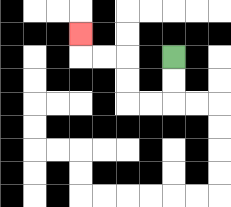{'start': '[7, 2]', 'end': '[3, 1]', 'path_directions': 'D,D,L,L,U,U,L,L,U', 'path_coordinates': '[[7, 2], [7, 3], [7, 4], [6, 4], [5, 4], [5, 3], [5, 2], [4, 2], [3, 2], [3, 1]]'}